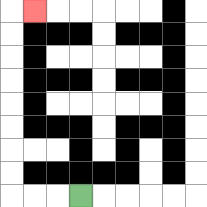{'start': '[3, 8]', 'end': '[1, 0]', 'path_directions': 'L,L,L,U,U,U,U,U,U,U,U,R', 'path_coordinates': '[[3, 8], [2, 8], [1, 8], [0, 8], [0, 7], [0, 6], [0, 5], [0, 4], [0, 3], [0, 2], [0, 1], [0, 0], [1, 0]]'}